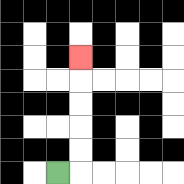{'start': '[2, 7]', 'end': '[3, 2]', 'path_directions': 'R,U,U,U,U,U', 'path_coordinates': '[[2, 7], [3, 7], [3, 6], [3, 5], [3, 4], [3, 3], [3, 2]]'}